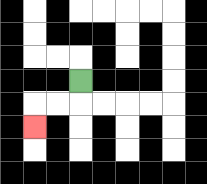{'start': '[3, 3]', 'end': '[1, 5]', 'path_directions': 'D,L,L,D', 'path_coordinates': '[[3, 3], [3, 4], [2, 4], [1, 4], [1, 5]]'}